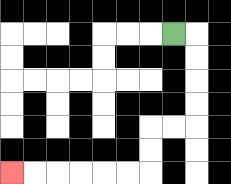{'start': '[7, 1]', 'end': '[0, 7]', 'path_directions': 'R,D,D,D,D,L,L,D,D,L,L,L,L,L,L', 'path_coordinates': '[[7, 1], [8, 1], [8, 2], [8, 3], [8, 4], [8, 5], [7, 5], [6, 5], [6, 6], [6, 7], [5, 7], [4, 7], [3, 7], [2, 7], [1, 7], [0, 7]]'}